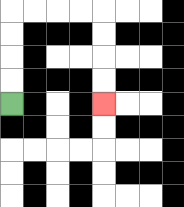{'start': '[0, 4]', 'end': '[4, 4]', 'path_directions': 'U,U,U,U,R,R,R,R,D,D,D,D', 'path_coordinates': '[[0, 4], [0, 3], [0, 2], [0, 1], [0, 0], [1, 0], [2, 0], [3, 0], [4, 0], [4, 1], [4, 2], [4, 3], [4, 4]]'}